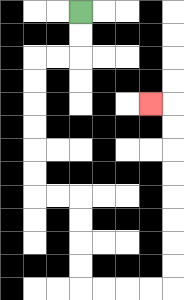{'start': '[3, 0]', 'end': '[6, 4]', 'path_directions': 'D,D,L,L,D,D,D,D,D,D,R,R,D,D,D,D,R,R,R,R,U,U,U,U,U,U,U,U,L', 'path_coordinates': '[[3, 0], [3, 1], [3, 2], [2, 2], [1, 2], [1, 3], [1, 4], [1, 5], [1, 6], [1, 7], [1, 8], [2, 8], [3, 8], [3, 9], [3, 10], [3, 11], [3, 12], [4, 12], [5, 12], [6, 12], [7, 12], [7, 11], [7, 10], [7, 9], [7, 8], [7, 7], [7, 6], [7, 5], [7, 4], [6, 4]]'}